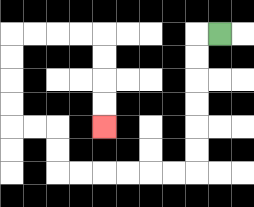{'start': '[9, 1]', 'end': '[4, 5]', 'path_directions': 'L,D,D,D,D,D,D,L,L,L,L,L,L,U,U,L,L,U,U,U,U,R,R,R,R,D,D,D,D', 'path_coordinates': '[[9, 1], [8, 1], [8, 2], [8, 3], [8, 4], [8, 5], [8, 6], [8, 7], [7, 7], [6, 7], [5, 7], [4, 7], [3, 7], [2, 7], [2, 6], [2, 5], [1, 5], [0, 5], [0, 4], [0, 3], [0, 2], [0, 1], [1, 1], [2, 1], [3, 1], [4, 1], [4, 2], [4, 3], [4, 4], [4, 5]]'}